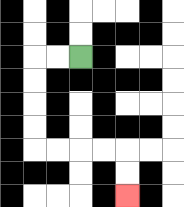{'start': '[3, 2]', 'end': '[5, 8]', 'path_directions': 'L,L,D,D,D,D,R,R,R,R,D,D', 'path_coordinates': '[[3, 2], [2, 2], [1, 2], [1, 3], [1, 4], [1, 5], [1, 6], [2, 6], [3, 6], [4, 6], [5, 6], [5, 7], [5, 8]]'}